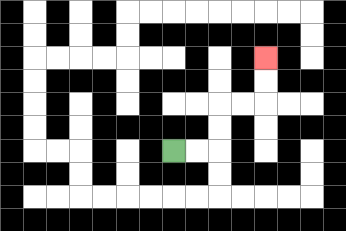{'start': '[7, 6]', 'end': '[11, 2]', 'path_directions': 'R,R,U,U,R,R,U,U', 'path_coordinates': '[[7, 6], [8, 6], [9, 6], [9, 5], [9, 4], [10, 4], [11, 4], [11, 3], [11, 2]]'}